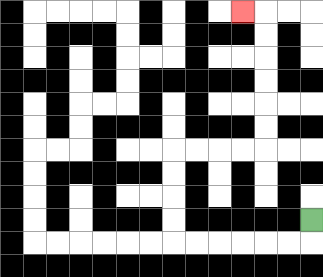{'start': '[13, 9]', 'end': '[10, 0]', 'path_directions': 'D,L,L,L,L,L,L,U,U,U,U,R,R,R,R,U,U,U,U,U,U,L', 'path_coordinates': '[[13, 9], [13, 10], [12, 10], [11, 10], [10, 10], [9, 10], [8, 10], [7, 10], [7, 9], [7, 8], [7, 7], [7, 6], [8, 6], [9, 6], [10, 6], [11, 6], [11, 5], [11, 4], [11, 3], [11, 2], [11, 1], [11, 0], [10, 0]]'}